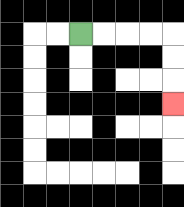{'start': '[3, 1]', 'end': '[7, 4]', 'path_directions': 'R,R,R,R,D,D,D', 'path_coordinates': '[[3, 1], [4, 1], [5, 1], [6, 1], [7, 1], [7, 2], [7, 3], [7, 4]]'}